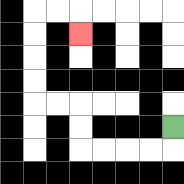{'start': '[7, 5]', 'end': '[3, 1]', 'path_directions': 'D,L,L,L,L,U,U,L,L,U,U,U,U,R,R,D', 'path_coordinates': '[[7, 5], [7, 6], [6, 6], [5, 6], [4, 6], [3, 6], [3, 5], [3, 4], [2, 4], [1, 4], [1, 3], [1, 2], [1, 1], [1, 0], [2, 0], [3, 0], [3, 1]]'}